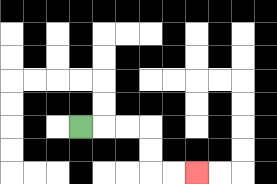{'start': '[3, 5]', 'end': '[8, 7]', 'path_directions': 'R,R,R,D,D,R,R', 'path_coordinates': '[[3, 5], [4, 5], [5, 5], [6, 5], [6, 6], [6, 7], [7, 7], [8, 7]]'}